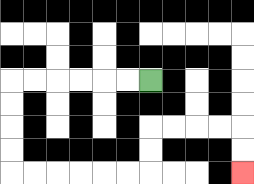{'start': '[6, 3]', 'end': '[10, 7]', 'path_directions': 'L,L,L,L,L,L,D,D,D,D,R,R,R,R,R,R,U,U,R,R,R,R,D,D', 'path_coordinates': '[[6, 3], [5, 3], [4, 3], [3, 3], [2, 3], [1, 3], [0, 3], [0, 4], [0, 5], [0, 6], [0, 7], [1, 7], [2, 7], [3, 7], [4, 7], [5, 7], [6, 7], [6, 6], [6, 5], [7, 5], [8, 5], [9, 5], [10, 5], [10, 6], [10, 7]]'}